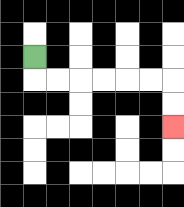{'start': '[1, 2]', 'end': '[7, 5]', 'path_directions': 'D,R,R,R,R,R,R,D,D', 'path_coordinates': '[[1, 2], [1, 3], [2, 3], [3, 3], [4, 3], [5, 3], [6, 3], [7, 3], [7, 4], [7, 5]]'}